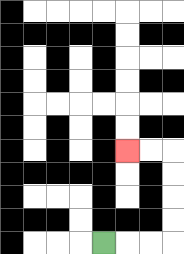{'start': '[4, 10]', 'end': '[5, 6]', 'path_directions': 'R,R,R,U,U,U,U,L,L', 'path_coordinates': '[[4, 10], [5, 10], [6, 10], [7, 10], [7, 9], [7, 8], [7, 7], [7, 6], [6, 6], [5, 6]]'}